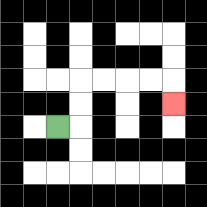{'start': '[2, 5]', 'end': '[7, 4]', 'path_directions': 'R,U,U,R,R,R,R,D', 'path_coordinates': '[[2, 5], [3, 5], [3, 4], [3, 3], [4, 3], [5, 3], [6, 3], [7, 3], [7, 4]]'}